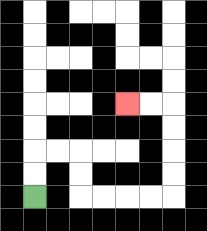{'start': '[1, 8]', 'end': '[5, 4]', 'path_directions': 'U,U,R,R,D,D,R,R,R,R,U,U,U,U,L,L', 'path_coordinates': '[[1, 8], [1, 7], [1, 6], [2, 6], [3, 6], [3, 7], [3, 8], [4, 8], [5, 8], [6, 8], [7, 8], [7, 7], [7, 6], [7, 5], [7, 4], [6, 4], [5, 4]]'}